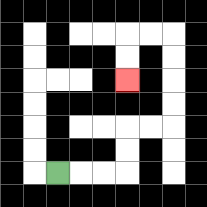{'start': '[2, 7]', 'end': '[5, 3]', 'path_directions': 'R,R,R,U,U,R,R,U,U,U,U,L,L,D,D', 'path_coordinates': '[[2, 7], [3, 7], [4, 7], [5, 7], [5, 6], [5, 5], [6, 5], [7, 5], [7, 4], [7, 3], [7, 2], [7, 1], [6, 1], [5, 1], [5, 2], [5, 3]]'}